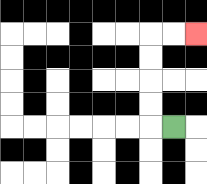{'start': '[7, 5]', 'end': '[8, 1]', 'path_directions': 'L,U,U,U,U,R,R', 'path_coordinates': '[[7, 5], [6, 5], [6, 4], [6, 3], [6, 2], [6, 1], [7, 1], [8, 1]]'}